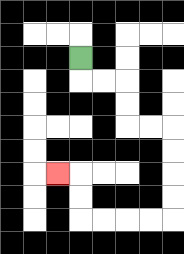{'start': '[3, 2]', 'end': '[2, 7]', 'path_directions': 'D,R,R,D,D,R,R,D,D,D,D,L,L,L,L,U,U,L', 'path_coordinates': '[[3, 2], [3, 3], [4, 3], [5, 3], [5, 4], [5, 5], [6, 5], [7, 5], [7, 6], [7, 7], [7, 8], [7, 9], [6, 9], [5, 9], [4, 9], [3, 9], [3, 8], [3, 7], [2, 7]]'}